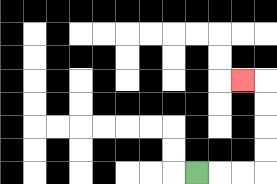{'start': '[8, 7]', 'end': '[10, 3]', 'path_directions': 'R,R,R,U,U,U,U,L', 'path_coordinates': '[[8, 7], [9, 7], [10, 7], [11, 7], [11, 6], [11, 5], [11, 4], [11, 3], [10, 3]]'}